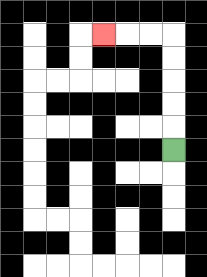{'start': '[7, 6]', 'end': '[4, 1]', 'path_directions': 'U,U,U,U,U,L,L,L', 'path_coordinates': '[[7, 6], [7, 5], [7, 4], [7, 3], [7, 2], [7, 1], [6, 1], [5, 1], [4, 1]]'}